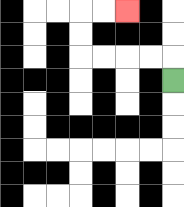{'start': '[7, 3]', 'end': '[5, 0]', 'path_directions': 'U,L,L,L,L,U,U,R,R', 'path_coordinates': '[[7, 3], [7, 2], [6, 2], [5, 2], [4, 2], [3, 2], [3, 1], [3, 0], [4, 0], [5, 0]]'}